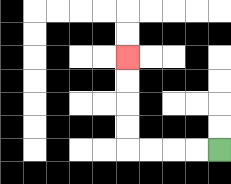{'start': '[9, 6]', 'end': '[5, 2]', 'path_directions': 'L,L,L,L,U,U,U,U', 'path_coordinates': '[[9, 6], [8, 6], [7, 6], [6, 6], [5, 6], [5, 5], [5, 4], [5, 3], [5, 2]]'}